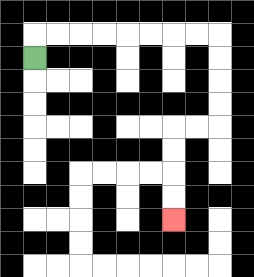{'start': '[1, 2]', 'end': '[7, 9]', 'path_directions': 'U,R,R,R,R,R,R,R,R,D,D,D,D,L,L,D,D,D,D', 'path_coordinates': '[[1, 2], [1, 1], [2, 1], [3, 1], [4, 1], [5, 1], [6, 1], [7, 1], [8, 1], [9, 1], [9, 2], [9, 3], [9, 4], [9, 5], [8, 5], [7, 5], [7, 6], [7, 7], [7, 8], [7, 9]]'}